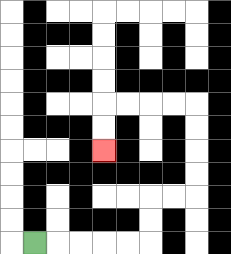{'start': '[1, 10]', 'end': '[4, 6]', 'path_directions': 'R,R,R,R,R,U,U,R,R,U,U,U,U,L,L,L,L,D,D', 'path_coordinates': '[[1, 10], [2, 10], [3, 10], [4, 10], [5, 10], [6, 10], [6, 9], [6, 8], [7, 8], [8, 8], [8, 7], [8, 6], [8, 5], [8, 4], [7, 4], [6, 4], [5, 4], [4, 4], [4, 5], [4, 6]]'}